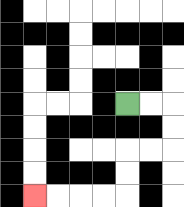{'start': '[5, 4]', 'end': '[1, 8]', 'path_directions': 'R,R,D,D,L,L,D,D,L,L,L,L', 'path_coordinates': '[[5, 4], [6, 4], [7, 4], [7, 5], [7, 6], [6, 6], [5, 6], [5, 7], [5, 8], [4, 8], [3, 8], [2, 8], [1, 8]]'}